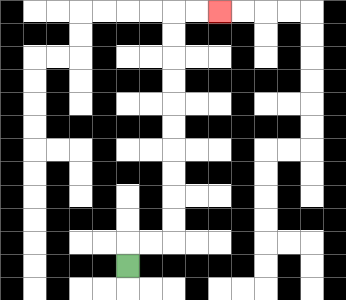{'start': '[5, 11]', 'end': '[9, 0]', 'path_directions': 'U,R,R,U,U,U,U,U,U,U,U,U,U,R,R', 'path_coordinates': '[[5, 11], [5, 10], [6, 10], [7, 10], [7, 9], [7, 8], [7, 7], [7, 6], [7, 5], [7, 4], [7, 3], [7, 2], [7, 1], [7, 0], [8, 0], [9, 0]]'}